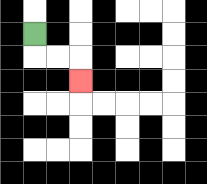{'start': '[1, 1]', 'end': '[3, 3]', 'path_directions': 'D,R,R,D', 'path_coordinates': '[[1, 1], [1, 2], [2, 2], [3, 2], [3, 3]]'}